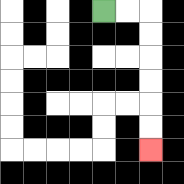{'start': '[4, 0]', 'end': '[6, 6]', 'path_directions': 'R,R,D,D,D,D,D,D', 'path_coordinates': '[[4, 0], [5, 0], [6, 0], [6, 1], [6, 2], [6, 3], [6, 4], [6, 5], [6, 6]]'}